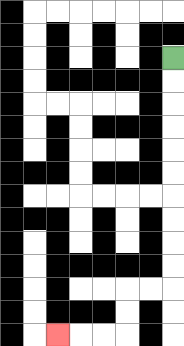{'start': '[7, 2]', 'end': '[2, 14]', 'path_directions': 'D,D,D,D,D,D,D,D,D,D,L,L,D,D,L,L,L', 'path_coordinates': '[[7, 2], [7, 3], [7, 4], [7, 5], [7, 6], [7, 7], [7, 8], [7, 9], [7, 10], [7, 11], [7, 12], [6, 12], [5, 12], [5, 13], [5, 14], [4, 14], [3, 14], [2, 14]]'}